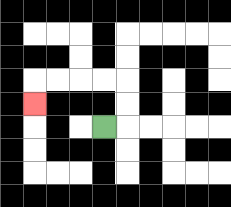{'start': '[4, 5]', 'end': '[1, 4]', 'path_directions': 'R,U,U,L,L,L,L,D', 'path_coordinates': '[[4, 5], [5, 5], [5, 4], [5, 3], [4, 3], [3, 3], [2, 3], [1, 3], [1, 4]]'}